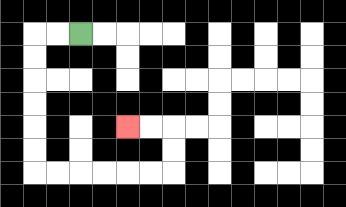{'start': '[3, 1]', 'end': '[5, 5]', 'path_directions': 'L,L,D,D,D,D,D,D,R,R,R,R,R,R,U,U,L,L', 'path_coordinates': '[[3, 1], [2, 1], [1, 1], [1, 2], [1, 3], [1, 4], [1, 5], [1, 6], [1, 7], [2, 7], [3, 7], [4, 7], [5, 7], [6, 7], [7, 7], [7, 6], [7, 5], [6, 5], [5, 5]]'}